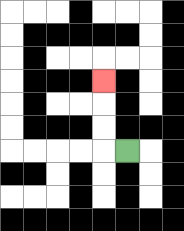{'start': '[5, 6]', 'end': '[4, 3]', 'path_directions': 'L,U,U,U', 'path_coordinates': '[[5, 6], [4, 6], [4, 5], [4, 4], [4, 3]]'}